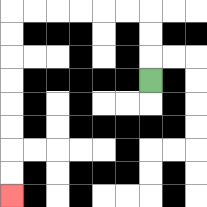{'start': '[6, 3]', 'end': '[0, 8]', 'path_directions': 'U,U,U,L,L,L,L,L,L,D,D,D,D,D,D,D,D', 'path_coordinates': '[[6, 3], [6, 2], [6, 1], [6, 0], [5, 0], [4, 0], [3, 0], [2, 0], [1, 0], [0, 0], [0, 1], [0, 2], [0, 3], [0, 4], [0, 5], [0, 6], [0, 7], [0, 8]]'}